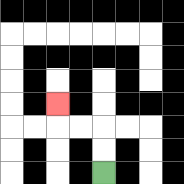{'start': '[4, 7]', 'end': '[2, 4]', 'path_directions': 'U,U,L,L,U', 'path_coordinates': '[[4, 7], [4, 6], [4, 5], [3, 5], [2, 5], [2, 4]]'}